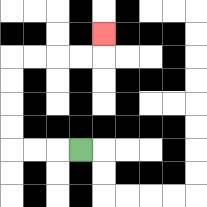{'start': '[3, 6]', 'end': '[4, 1]', 'path_directions': 'L,L,L,U,U,U,U,R,R,R,R,U', 'path_coordinates': '[[3, 6], [2, 6], [1, 6], [0, 6], [0, 5], [0, 4], [0, 3], [0, 2], [1, 2], [2, 2], [3, 2], [4, 2], [4, 1]]'}